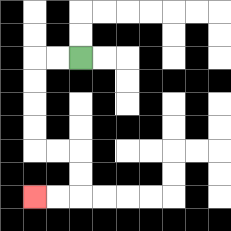{'start': '[3, 2]', 'end': '[1, 8]', 'path_directions': 'L,L,D,D,D,D,R,R,D,D,L,L', 'path_coordinates': '[[3, 2], [2, 2], [1, 2], [1, 3], [1, 4], [1, 5], [1, 6], [2, 6], [3, 6], [3, 7], [3, 8], [2, 8], [1, 8]]'}